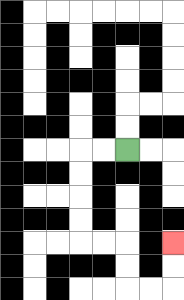{'start': '[5, 6]', 'end': '[7, 10]', 'path_directions': 'L,L,D,D,D,D,R,R,D,D,R,R,U,U', 'path_coordinates': '[[5, 6], [4, 6], [3, 6], [3, 7], [3, 8], [3, 9], [3, 10], [4, 10], [5, 10], [5, 11], [5, 12], [6, 12], [7, 12], [7, 11], [7, 10]]'}